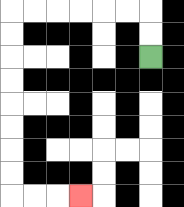{'start': '[6, 2]', 'end': '[3, 8]', 'path_directions': 'U,U,L,L,L,L,L,L,D,D,D,D,D,D,D,D,R,R,R', 'path_coordinates': '[[6, 2], [6, 1], [6, 0], [5, 0], [4, 0], [3, 0], [2, 0], [1, 0], [0, 0], [0, 1], [0, 2], [0, 3], [0, 4], [0, 5], [0, 6], [0, 7], [0, 8], [1, 8], [2, 8], [3, 8]]'}